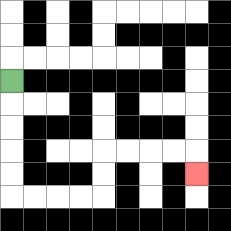{'start': '[0, 3]', 'end': '[8, 7]', 'path_directions': 'D,D,D,D,D,R,R,R,R,U,U,R,R,R,R,D', 'path_coordinates': '[[0, 3], [0, 4], [0, 5], [0, 6], [0, 7], [0, 8], [1, 8], [2, 8], [3, 8], [4, 8], [4, 7], [4, 6], [5, 6], [6, 6], [7, 6], [8, 6], [8, 7]]'}